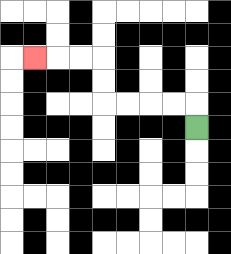{'start': '[8, 5]', 'end': '[1, 2]', 'path_directions': 'U,L,L,L,L,U,U,L,L,L', 'path_coordinates': '[[8, 5], [8, 4], [7, 4], [6, 4], [5, 4], [4, 4], [4, 3], [4, 2], [3, 2], [2, 2], [1, 2]]'}